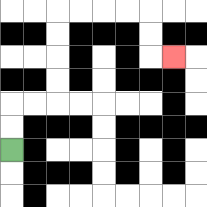{'start': '[0, 6]', 'end': '[7, 2]', 'path_directions': 'U,U,R,R,U,U,U,U,R,R,R,R,D,D,R', 'path_coordinates': '[[0, 6], [0, 5], [0, 4], [1, 4], [2, 4], [2, 3], [2, 2], [2, 1], [2, 0], [3, 0], [4, 0], [5, 0], [6, 0], [6, 1], [6, 2], [7, 2]]'}